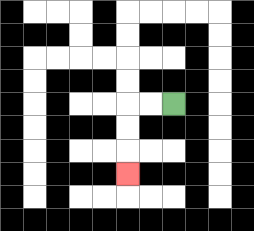{'start': '[7, 4]', 'end': '[5, 7]', 'path_directions': 'L,L,D,D,D', 'path_coordinates': '[[7, 4], [6, 4], [5, 4], [5, 5], [5, 6], [5, 7]]'}